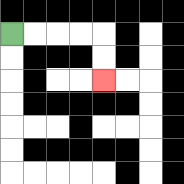{'start': '[0, 1]', 'end': '[4, 3]', 'path_directions': 'R,R,R,R,D,D', 'path_coordinates': '[[0, 1], [1, 1], [2, 1], [3, 1], [4, 1], [4, 2], [4, 3]]'}